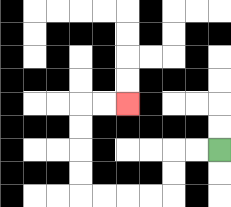{'start': '[9, 6]', 'end': '[5, 4]', 'path_directions': 'L,L,D,D,L,L,L,L,U,U,U,U,R,R', 'path_coordinates': '[[9, 6], [8, 6], [7, 6], [7, 7], [7, 8], [6, 8], [5, 8], [4, 8], [3, 8], [3, 7], [3, 6], [3, 5], [3, 4], [4, 4], [5, 4]]'}